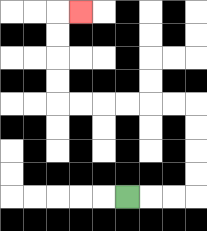{'start': '[5, 8]', 'end': '[3, 0]', 'path_directions': 'R,R,R,U,U,U,U,L,L,L,L,L,L,U,U,U,U,R', 'path_coordinates': '[[5, 8], [6, 8], [7, 8], [8, 8], [8, 7], [8, 6], [8, 5], [8, 4], [7, 4], [6, 4], [5, 4], [4, 4], [3, 4], [2, 4], [2, 3], [2, 2], [2, 1], [2, 0], [3, 0]]'}